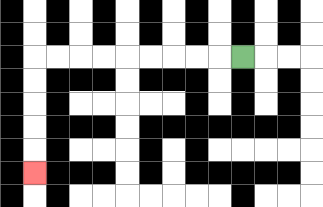{'start': '[10, 2]', 'end': '[1, 7]', 'path_directions': 'L,L,L,L,L,L,L,L,L,D,D,D,D,D', 'path_coordinates': '[[10, 2], [9, 2], [8, 2], [7, 2], [6, 2], [5, 2], [4, 2], [3, 2], [2, 2], [1, 2], [1, 3], [1, 4], [1, 5], [1, 6], [1, 7]]'}